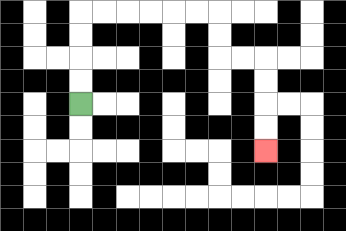{'start': '[3, 4]', 'end': '[11, 6]', 'path_directions': 'U,U,U,U,R,R,R,R,R,R,D,D,R,R,D,D,D,D', 'path_coordinates': '[[3, 4], [3, 3], [3, 2], [3, 1], [3, 0], [4, 0], [5, 0], [6, 0], [7, 0], [8, 0], [9, 0], [9, 1], [9, 2], [10, 2], [11, 2], [11, 3], [11, 4], [11, 5], [11, 6]]'}